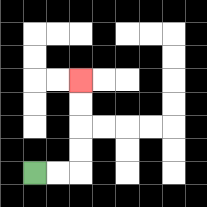{'start': '[1, 7]', 'end': '[3, 3]', 'path_directions': 'R,R,U,U,U,U', 'path_coordinates': '[[1, 7], [2, 7], [3, 7], [3, 6], [3, 5], [3, 4], [3, 3]]'}